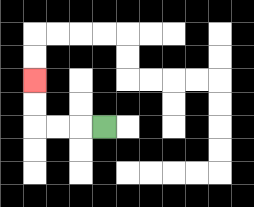{'start': '[4, 5]', 'end': '[1, 3]', 'path_directions': 'L,L,L,U,U', 'path_coordinates': '[[4, 5], [3, 5], [2, 5], [1, 5], [1, 4], [1, 3]]'}